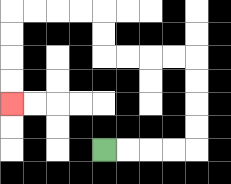{'start': '[4, 6]', 'end': '[0, 4]', 'path_directions': 'R,R,R,R,U,U,U,U,L,L,L,L,U,U,L,L,L,L,D,D,D,D', 'path_coordinates': '[[4, 6], [5, 6], [6, 6], [7, 6], [8, 6], [8, 5], [8, 4], [8, 3], [8, 2], [7, 2], [6, 2], [5, 2], [4, 2], [4, 1], [4, 0], [3, 0], [2, 0], [1, 0], [0, 0], [0, 1], [0, 2], [0, 3], [0, 4]]'}